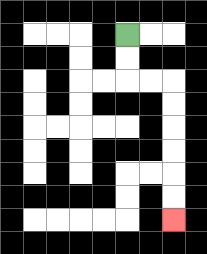{'start': '[5, 1]', 'end': '[7, 9]', 'path_directions': 'D,D,R,R,D,D,D,D,D,D', 'path_coordinates': '[[5, 1], [5, 2], [5, 3], [6, 3], [7, 3], [7, 4], [7, 5], [7, 6], [7, 7], [7, 8], [7, 9]]'}